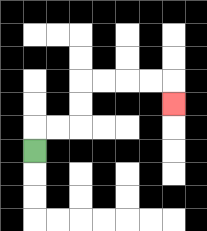{'start': '[1, 6]', 'end': '[7, 4]', 'path_directions': 'U,R,R,U,U,R,R,R,R,D', 'path_coordinates': '[[1, 6], [1, 5], [2, 5], [3, 5], [3, 4], [3, 3], [4, 3], [5, 3], [6, 3], [7, 3], [7, 4]]'}